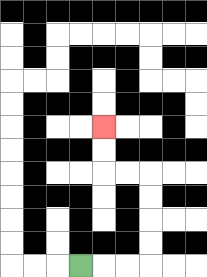{'start': '[3, 11]', 'end': '[4, 5]', 'path_directions': 'R,R,R,U,U,U,U,L,L,U,U', 'path_coordinates': '[[3, 11], [4, 11], [5, 11], [6, 11], [6, 10], [6, 9], [6, 8], [6, 7], [5, 7], [4, 7], [4, 6], [4, 5]]'}